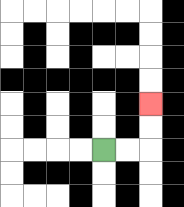{'start': '[4, 6]', 'end': '[6, 4]', 'path_directions': 'R,R,U,U', 'path_coordinates': '[[4, 6], [5, 6], [6, 6], [6, 5], [6, 4]]'}